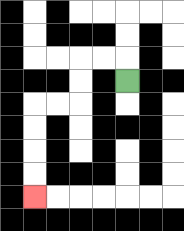{'start': '[5, 3]', 'end': '[1, 8]', 'path_directions': 'U,L,L,D,D,L,L,D,D,D,D', 'path_coordinates': '[[5, 3], [5, 2], [4, 2], [3, 2], [3, 3], [3, 4], [2, 4], [1, 4], [1, 5], [1, 6], [1, 7], [1, 8]]'}